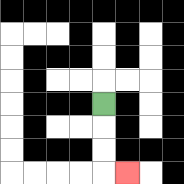{'start': '[4, 4]', 'end': '[5, 7]', 'path_directions': 'D,D,D,R', 'path_coordinates': '[[4, 4], [4, 5], [4, 6], [4, 7], [5, 7]]'}